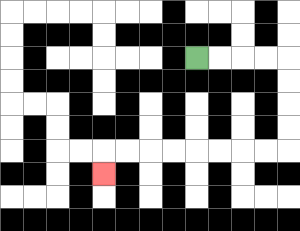{'start': '[8, 2]', 'end': '[4, 7]', 'path_directions': 'R,R,R,R,D,D,D,D,L,L,L,L,L,L,L,L,D', 'path_coordinates': '[[8, 2], [9, 2], [10, 2], [11, 2], [12, 2], [12, 3], [12, 4], [12, 5], [12, 6], [11, 6], [10, 6], [9, 6], [8, 6], [7, 6], [6, 6], [5, 6], [4, 6], [4, 7]]'}